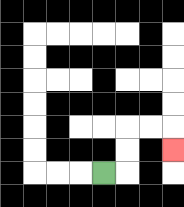{'start': '[4, 7]', 'end': '[7, 6]', 'path_directions': 'R,U,U,R,R,D', 'path_coordinates': '[[4, 7], [5, 7], [5, 6], [5, 5], [6, 5], [7, 5], [7, 6]]'}